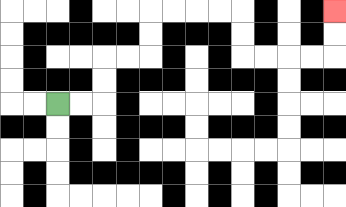{'start': '[2, 4]', 'end': '[14, 0]', 'path_directions': 'R,R,U,U,R,R,U,U,R,R,R,R,D,D,R,R,R,R,U,U', 'path_coordinates': '[[2, 4], [3, 4], [4, 4], [4, 3], [4, 2], [5, 2], [6, 2], [6, 1], [6, 0], [7, 0], [8, 0], [9, 0], [10, 0], [10, 1], [10, 2], [11, 2], [12, 2], [13, 2], [14, 2], [14, 1], [14, 0]]'}